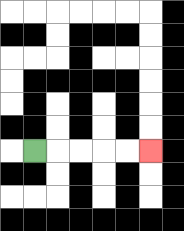{'start': '[1, 6]', 'end': '[6, 6]', 'path_directions': 'R,R,R,R,R', 'path_coordinates': '[[1, 6], [2, 6], [3, 6], [4, 6], [5, 6], [6, 6]]'}